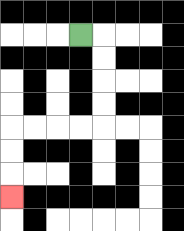{'start': '[3, 1]', 'end': '[0, 8]', 'path_directions': 'R,D,D,D,D,L,L,L,L,D,D,D', 'path_coordinates': '[[3, 1], [4, 1], [4, 2], [4, 3], [4, 4], [4, 5], [3, 5], [2, 5], [1, 5], [0, 5], [0, 6], [0, 7], [0, 8]]'}